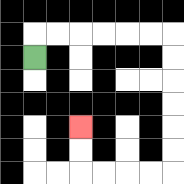{'start': '[1, 2]', 'end': '[3, 5]', 'path_directions': 'U,R,R,R,R,R,R,D,D,D,D,D,D,L,L,L,L,U,U', 'path_coordinates': '[[1, 2], [1, 1], [2, 1], [3, 1], [4, 1], [5, 1], [6, 1], [7, 1], [7, 2], [7, 3], [7, 4], [7, 5], [7, 6], [7, 7], [6, 7], [5, 7], [4, 7], [3, 7], [3, 6], [3, 5]]'}